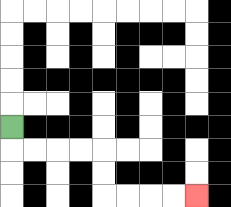{'start': '[0, 5]', 'end': '[8, 8]', 'path_directions': 'D,R,R,R,R,D,D,R,R,R,R', 'path_coordinates': '[[0, 5], [0, 6], [1, 6], [2, 6], [3, 6], [4, 6], [4, 7], [4, 8], [5, 8], [6, 8], [7, 8], [8, 8]]'}